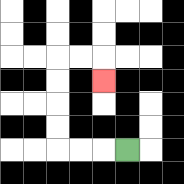{'start': '[5, 6]', 'end': '[4, 3]', 'path_directions': 'L,L,L,U,U,U,U,R,R,D', 'path_coordinates': '[[5, 6], [4, 6], [3, 6], [2, 6], [2, 5], [2, 4], [2, 3], [2, 2], [3, 2], [4, 2], [4, 3]]'}